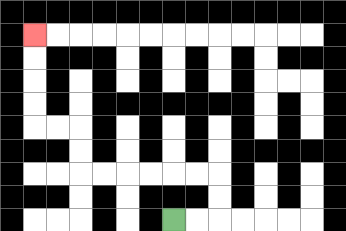{'start': '[7, 9]', 'end': '[1, 1]', 'path_directions': 'R,R,U,U,L,L,L,L,L,L,U,U,L,L,U,U,U,U', 'path_coordinates': '[[7, 9], [8, 9], [9, 9], [9, 8], [9, 7], [8, 7], [7, 7], [6, 7], [5, 7], [4, 7], [3, 7], [3, 6], [3, 5], [2, 5], [1, 5], [1, 4], [1, 3], [1, 2], [1, 1]]'}